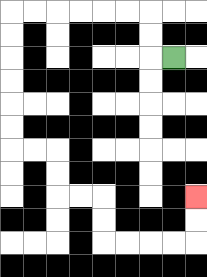{'start': '[7, 2]', 'end': '[8, 8]', 'path_directions': 'L,U,U,L,L,L,L,L,L,D,D,D,D,D,D,R,R,D,D,R,R,D,D,R,R,R,R,U,U', 'path_coordinates': '[[7, 2], [6, 2], [6, 1], [6, 0], [5, 0], [4, 0], [3, 0], [2, 0], [1, 0], [0, 0], [0, 1], [0, 2], [0, 3], [0, 4], [0, 5], [0, 6], [1, 6], [2, 6], [2, 7], [2, 8], [3, 8], [4, 8], [4, 9], [4, 10], [5, 10], [6, 10], [7, 10], [8, 10], [8, 9], [8, 8]]'}